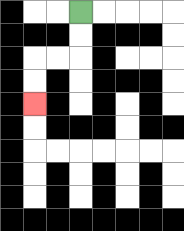{'start': '[3, 0]', 'end': '[1, 4]', 'path_directions': 'D,D,L,L,D,D', 'path_coordinates': '[[3, 0], [3, 1], [3, 2], [2, 2], [1, 2], [1, 3], [1, 4]]'}